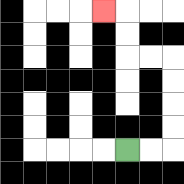{'start': '[5, 6]', 'end': '[4, 0]', 'path_directions': 'R,R,U,U,U,U,L,L,U,U,L', 'path_coordinates': '[[5, 6], [6, 6], [7, 6], [7, 5], [7, 4], [7, 3], [7, 2], [6, 2], [5, 2], [5, 1], [5, 0], [4, 0]]'}